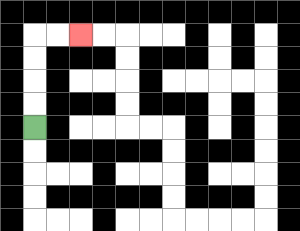{'start': '[1, 5]', 'end': '[3, 1]', 'path_directions': 'U,U,U,U,R,R', 'path_coordinates': '[[1, 5], [1, 4], [1, 3], [1, 2], [1, 1], [2, 1], [3, 1]]'}